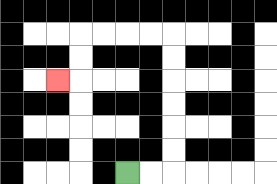{'start': '[5, 7]', 'end': '[2, 3]', 'path_directions': 'R,R,U,U,U,U,U,U,L,L,L,L,D,D,L', 'path_coordinates': '[[5, 7], [6, 7], [7, 7], [7, 6], [7, 5], [7, 4], [7, 3], [7, 2], [7, 1], [6, 1], [5, 1], [4, 1], [3, 1], [3, 2], [3, 3], [2, 3]]'}